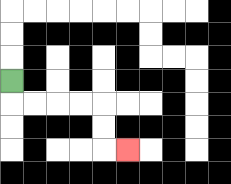{'start': '[0, 3]', 'end': '[5, 6]', 'path_directions': 'D,R,R,R,R,D,D,R', 'path_coordinates': '[[0, 3], [0, 4], [1, 4], [2, 4], [3, 4], [4, 4], [4, 5], [4, 6], [5, 6]]'}